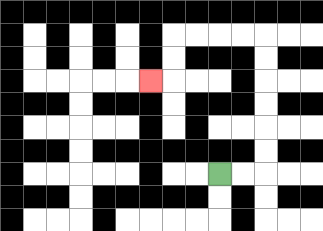{'start': '[9, 7]', 'end': '[6, 3]', 'path_directions': 'R,R,U,U,U,U,U,U,L,L,L,L,D,D,L', 'path_coordinates': '[[9, 7], [10, 7], [11, 7], [11, 6], [11, 5], [11, 4], [11, 3], [11, 2], [11, 1], [10, 1], [9, 1], [8, 1], [7, 1], [7, 2], [7, 3], [6, 3]]'}